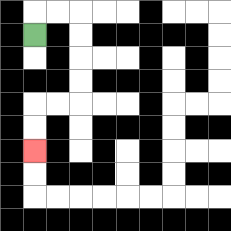{'start': '[1, 1]', 'end': '[1, 6]', 'path_directions': 'U,R,R,D,D,D,D,L,L,D,D', 'path_coordinates': '[[1, 1], [1, 0], [2, 0], [3, 0], [3, 1], [3, 2], [3, 3], [3, 4], [2, 4], [1, 4], [1, 5], [1, 6]]'}